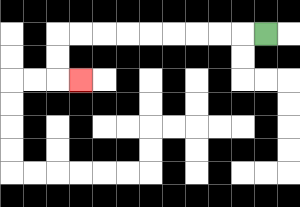{'start': '[11, 1]', 'end': '[3, 3]', 'path_directions': 'L,L,L,L,L,L,L,L,L,D,D,R', 'path_coordinates': '[[11, 1], [10, 1], [9, 1], [8, 1], [7, 1], [6, 1], [5, 1], [4, 1], [3, 1], [2, 1], [2, 2], [2, 3], [3, 3]]'}